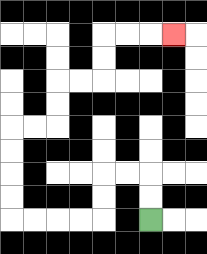{'start': '[6, 9]', 'end': '[7, 1]', 'path_directions': 'U,U,L,L,D,D,L,L,L,L,U,U,U,U,R,R,U,U,R,R,U,U,R,R,R', 'path_coordinates': '[[6, 9], [6, 8], [6, 7], [5, 7], [4, 7], [4, 8], [4, 9], [3, 9], [2, 9], [1, 9], [0, 9], [0, 8], [0, 7], [0, 6], [0, 5], [1, 5], [2, 5], [2, 4], [2, 3], [3, 3], [4, 3], [4, 2], [4, 1], [5, 1], [6, 1], [7, 1]]'}